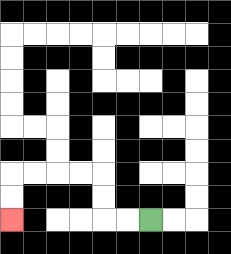{'start': '[6, 9]', 'end': '[0, 9]', 'path_directions': 'L,L,U,U,L,L,L,L,D,D', 'path_coordinates': '[[6, 9], [5, 9], [4, 9], [4, 8], [4, 7], [3, 7], [2, 7], [1, 7], [0, 7], [0, 8], [0, 9]]'}